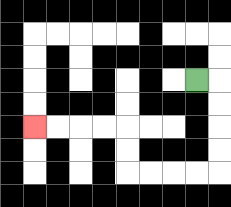{'start': '[8, 3]', 'end': '[1, 5]', 'path_directions': 'R,D,D,D,D,L,L,L,L,U,U,L,L,L,L', 'path_coordinates': '[[8, 3], [9, 3], [9, 4], [9, 5], [9, 6], [9, 7], [8, 7], [7, 7], [6, 7], [5, 7], [5, 6], [5, 5], [4, 5], [3, 5], [2, 5], [1, 5]]'}